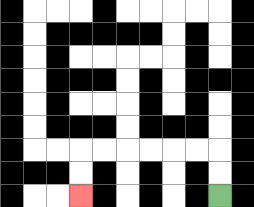{'start': '[9, 8]', 'end': '[3, 8]', 'path_directions': 'U,U,L,L,L,L,L,L,D,D', 'path_coordinates': '[[9, 8], [9, 7], [9, 6], [8, 6], [7, 6], [6, 6], [5, 6], [4, 6], [3, 6], [3, 7], [3, 8]]'}